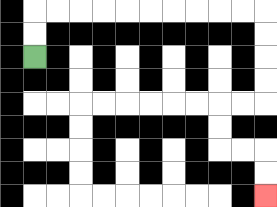{'start': '[1, 2]', 'end': '[11, 8]', 'path_directions': 'U,U,R,R,R,R,R,R,R,R,R,R,D,D,D,D,L,L,D,D,R,R,D,D', 'path_coordinates': '[[1, 2], [1, 1], [1, 0], [2, 0], [3, 0], [4, 0], [5, 0], [6, 0], [7, 0], [8, 0], [9, 0], [10, 0], [11, 0], [11, 1], [11, 2], [11, 3], [11, 4], [10, 4], [9, 4], [9, 5], [9, 6], [10, 6], [11, 6], [11, 7], [11, 8]]'}